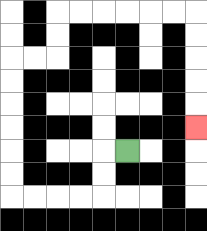{'start': '[5, 6]', 'end': '[8, 5]', 'path_directions': 'L,D,D,L,L,L,L,U,U,U,U,U,U,R,R,U,U,R,R,R,R,R,R,D,D,D,D,D', 'path_coordinates': '[[5, 6], [4, 6], [4, 7], [4, 8], [3, 8], [2, 8], [1, 8], [0, 8], [0, 7], [0, 6], [0, 5], [0, 4], [0, 3], [0, 2], [1, 2], [2, 2], [2, 1], [2, 0], [3, 0], [4, 0], [5, 0], [6, 0], [7, 0], [8, 0], [8, 1], [8, 2], [8, 3], [8, 4], [8, 5]]'}